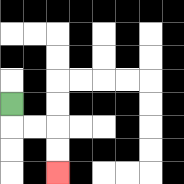{'start': '[0, 4]', 'end': '[2, 7]', 'path_directions': 'D,R,R,D,D', 'path_coordinates': '[[0, 4], [0, 5], [1, 5], [2, 5], [2, 6], [2, 7]]'}